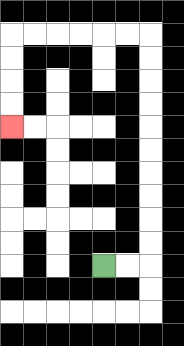{'start': '[4, 11]', 'end': '[0, 5]', 'path_directions': 'R,R,U,U,U,U,U,U,U,U,U,U,L,L,L,L,L,L,D,D,D,D', 'path_coordinates': '[[4, 11], [5, 11], [6, 11], [6, 10], [6, 9], [6, 8], [6, 7], [6, 6], [6, 5], [6, 4], [6, 3], [6, 2], [6, 1], [5, 1], [4, 1], [3, 1], [2, 1], [1, 1], [0, 1], [0, 2], [0, 3], [0, 4], [0, 5]]'}